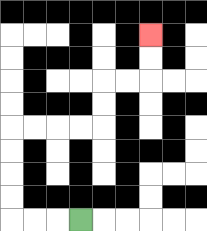{'start': '[3, 9]', 'end': '[6, 1]', 'path_directions': 'L,L,L,U,U,U,U,R,R,R,R,U,U,R,R,U,U', 'path_coordinates': '[[3, 9], [2, 9], [1, 9], [0, 9], [0, 8], [0, 7], [0, 6], [0, 5], [1, 5], [2, 5], [3, 5], [4, 5], [4, 4], [4, 3], [5, 3], [6, 3], [6, 2], [6, 1]]'}